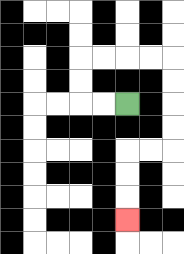{'start': '[5, 4]', 'end': '[5, 9]', 'path_directions': 'L,L,U,U,R,R,R,R,D,D,D,D,L,L,D,D,D', 'path_coordinates': '[[5, 4], [4, 4], [3, 4], [3, 3], [3, 2], [4, 2], [5, 2], [6, 2], [7, 2], [7, 3], [7, 4], [7, 5], [7, 6], [6, 6], [5, 6], [5, 7], [5, 8], [5, 9]]'}